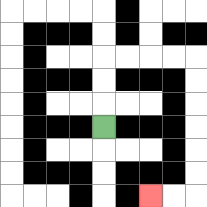{'start': '[4, 5]', 'end': '[6, 8]', 'path_directions': 'U,U,U,R,R,R,R,D,D,D,D,D,D,L,L', 'path_coordinates': '[[4, 5], [4, 4], [4, 3], [4, 2], [5, 2], [6, 2], [7, 2], [8, 2], [8, 3], [8, 4], [8, 5], [8, 6], [8, 7], [8, 8], [7, 8], [6, 8]]'}